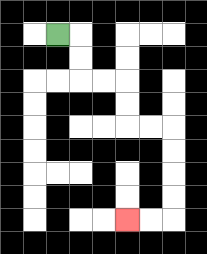{'start': '[2, 1]', 'end': '[5, 9]', 'path_directions': 'R,D,D,R,R,D,D,R,R,D,D,D,D,L,L', 'path_coordinates': '[[2, 1], [3, 1], [3, 2], [3, 3], [4, 3], [5, 3], [5, 4], [5, 5], [6, 5], [7, 5], [7, 6], [7, 7], [7, 8], [7, 9], [6, 9], [5, 9]]'}